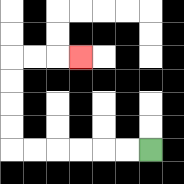{'start': '[6, 6]', 'end': '[3, 2]', 'path_directions': 'L,L,L,L,L,L,U,U,U,U,R,R,R', 'path_coordinates': '[[6, 6], [5, 6], [4, 6], [3, 6], [2, 6], [1, 6], [0, 6], [0, 5], [0, 4], [0, 3], [0, 2], [1, 2], [2, 2], [3, 2]]'}